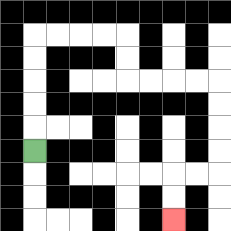{'start': '[1, 6]', 'end': '[7, 9]', 'path_directions': 'U,U,U,U,U,R,R,R,R,D,D,R,R,R,R,D,D,D,D,L,L,D,D', 'path_coordinates': '[[1, 6], [1, 5], [1, 4], [1, 3], [1, 2], [1, 1], [2, 1], [3, 1], [4, 1], [5, 1], [5, 2], [5, 3], [6, 3], [7, 3], [8, 3], [9, 3], [9, 4], [9, 5], [9, 6], [9, 7], [8, 7], [7, 7], [7, 8], [7, 9]]'}